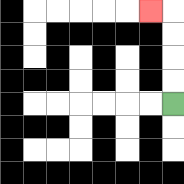{'start': '[7, 4]', 'end': '[6, 0]', 'path_directions': 'U,U,U,U,L', 'path_coordinates': '[[7, 4], [7, 3], [7, 2], [7, 1], [7, 0], [6, 0]]'}